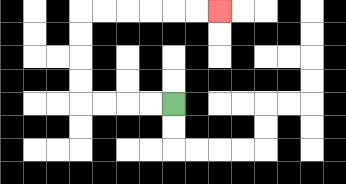{'start': '[7, 4]', 'end': '[9, 0]', 'path_directions': 'L,L,L,L,U,U,U,U,R,R,R,R,R,R', 'path_coordinates': '[[7, 4], [6, 4], [5, 4], [4, 4], [3, 4], [3, 3], [3, 2], [3, 1], [3, 0], [4, 0], [5, 0], [6, 0], [7, 0], [8, 0], [9, 0]]'}